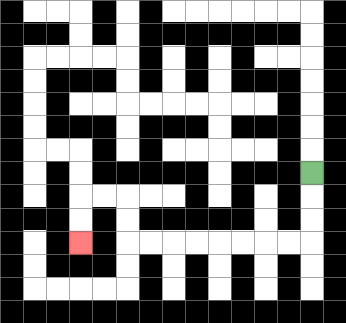{'start': '[13, 7]', 'end': '[3, 10]', 'path_directions': 'D,D,D,L,L,L,L,L,L,L,L,U,U,L,L,D,D', 'path_coordinates': '[[13, 7], [13, 8], [13, 9], [13, 10], [12, 10], [11, 10], [10, 10], [9, 10], [8, 10], [7, 10], [6, 10], [5, 10], [5, 9], [5, 8], [4, 8], [3, 8], [3, 9], [3, 10]]'}